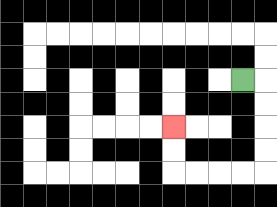{'start': '[10, 3]', 'end': '[7, 5]', 'path_directions': 'R,D,D,D,D,L,L,L,L,U,U', 'path_coordinates': '[[10, 3], [11, 3], [11, 4], [11, 5], [11, 6], [11, 7], [10, 7], [9, 7], [8, 7], [7, 7], [7, 6], [7, 5]]'}